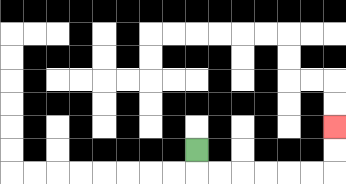{'start': '[8, 6]', 'end': '[14, 5]', 'path_directions': 'D,R,R,R,R,R,R,U,U', 'path_coordinates': '[[8, 6], [8, 7], [9, 7], [10, 7], [11, 7], [12, 7], [13, 7], [14, 7], [14, 6], [14, 5]]'}